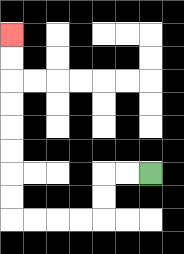{'start': '[6, 7]', 'end': '[0, 1]', 'path_directions': 'L,L,D,D,L,L,L,L,U,U,U,U,U,U,U,U', 'path_coordinates': '[[6, 7], [5, 7], [4, 7], [4, 8], [4, 9], [3, 9], [2, 9], [1, 9], [0, 9], [0, 8], [0, 7], [0, 6], [0, 5], [0, 4], [0, 3], [0, 2], [0, 1]]'}